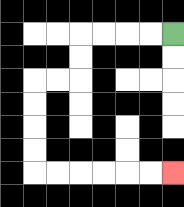{'start': '[7, 1]', 'end': '[7, 7]', 'path_directions': 'L,L,L,L,D,D,L,L,D,D,D,D,R,R,R,R,R,R', 'path_coordinates': '[[7, 1], [6, 1], [5, 1], [4, 1], [3, 1], [3, 2], [3, 3], [2, 3], [1, 3], [1, 4], [1, 5], [1, 6], [1, 7], [2, 7], [3, 7], [4, 7], [5, 7], [6, 7], [7, 7]]'}